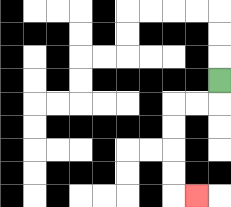{'start': '[9, 3]', 'end': '[8, 8]', 'path_directions': 'D,L,L,D,D,D,D,R', 'path_coordinates': '[[9, 3], [9, 4], [8, 4], [7, 4], [7, 5], [7, 6], [7, 7], [7, 8], [8, 8]]'}